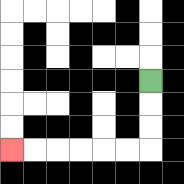{'start': '[6, 3]', 'end': '[0, 6]', 'path_directions': 'D,D,D,L,L,L,L,L,L', 'path_coordinates': '[[6, 3], [6, 4], [6, 5], [6, 6], [5, 6], [4, 6], [3, 6], [2, 6], [1, 6], [0, 6]]'}